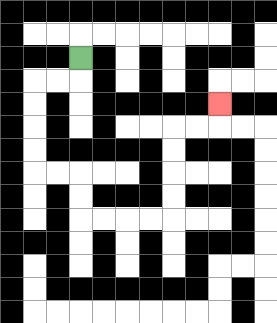{'start': '[3, 2]', 'end': '[9, 4]', 'path_directions': 'D,L,L,D,D,D,D,R,R,D,D,R,R,R,R,U,U,U,U,R,R,U', 'path_coordinates': '[[3, 2], [3, 3], [2, 3], [1, 3], [1, 4], [1, 5], [1, 6], [1, 7], [2, 7], [3, 7], [3, 8], [3, 9], [4, 9], [5, 9], [6, 9], [7, 9], [7, 8], [7, 7], [7, 6], [7, 5], [8, 5], [9, 5], [9, 4]]'}